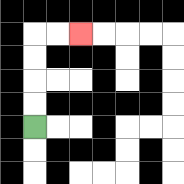{'start': '[1, 5]', 'end': '[3, 1]', 'path_directions': 'U,U,U,U,R,R', 'path_coordinates': '[[1, 5], [1, 4], [1, 3], [1, 2], [1, 1], [2, 1], [3, 1]]'}